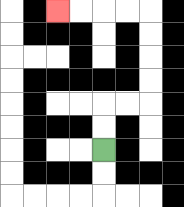{'start': '[4, 6]', 'end': '[2, 0]', 'path_directions': 'U,U,R,R,U,U,U,U,L,L,L,L', 'path_coordinates': '[[4, 6], [4, 5], [4, 4], [5, 4], [6, 4], [6, 3], [6, 2], [6, 1], [6, 0], [5, 0], [4, 0], [3, 0], [2, 0]]'}